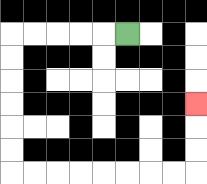{'start': '[5, 1]', 'end': '[8, 4]', 'path_directions': 'L,L,L,L,L,D,D,D,D,D,D,R,R,R,R,R,R,R,R,U,U,U', 'path_coordinates': '[[5, 1], [4, 1], [3, 1], [2, 1], [1, 1], [0, 1], [0, 2], [0, 3], [0, 4], [0, 5], [0, 6], [0, 7], [1, 7], [2, 7], [3, 7], [4, 7], [5, 7], [6, 7], [7, 7], [8, 7], [8, 6], [8, 5], [8, 4]]'}